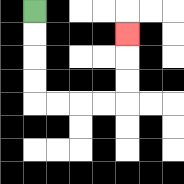{'start': '[1, 0]', 'end': '[5, 1]', 'path_directions': 'D,D,D,D,R,R,R,R,U,U,U', 'path_coordinates': '[[1, 0], [1, 1], [1, 2], [1, 3], [1, 4], [2, 4], [3, 4], [4, 4], [5, 4], [5, 3], [5, 2], [5, 1]]'}